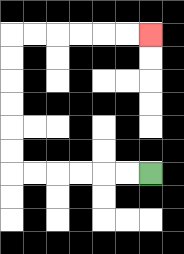{'start': '[6, 7]', 'end': '[6, 1]', 'path_directions': 'L,L,L,L,L,L,U,U,U,U,U,U,R,R,R,R,R,R', 'path_coordinates': '[[6, 7], [5, 7], [4, 7], [3, 7], [2, 7], [1, 7], [0, 7], [0, 6], [0, 5], [0, 4], [0, 3], [0, 2], [0, 1], [1, 1], [2, 1], [3, 1], [4, 1], [5, 1], [6, 1]]'}